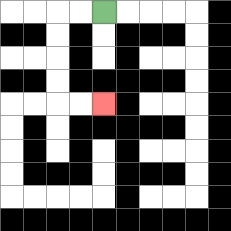{'start': '[4, 0]', 'end': '[4, 4]', 'path_directions': 'L,L,D,D,D,D,R,R', 'path_coordinates': '[[4, 0], [3, 0], [2, 0], [2, 1], [2, 2], [2, 3], [2, 4], [3, 4], [4, 4]]'}